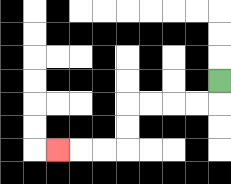{'start': '[9, 3]', 'end': '[2, 6]', 'path_directions': 'D,L,L,L,L,D,D,L,L,L', 'path_coordinates': '[[9, 3], [9, 4], [8, 4], [7, 4], [6, 4], [5, 4], [5, 5], [5, 6], [4, 6], [3, 6], [2, 6]]'}